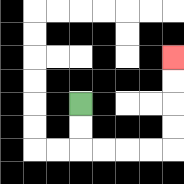{'start': '[3, 4]', 'end': '[7, 2]', 'path_directions': 'D,D,R,R,R,R,U,U,U,U', 'path_coordinates': '[[3, 4], [3, 5], [3, 6], [4, 6], [5, 6], [6, 6], [7, 6], [7, 5], [7, 4], [7, 3], [7, 2]]'}